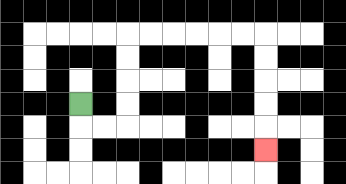{'start': '[3, 4]', 'end': '[11, 6]', 'path_directions': 'D,R,R,U,U,U,U,R,R,R,R,R,R,D,D,D,D,D', 'path_coordinates': '[[3, 4], [3, 5], [4, 5], [5, 5], [5, 4], [5, 3], [5, 2], [5, 1], [6, 1], [7, 1], [8, 1], [9, 1], [10, 1], [11, 1], [11, 2], [11, 3], [11, 4], [11, 5], [11, 6]]'}